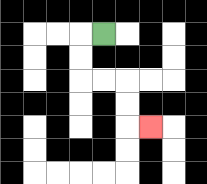{'start': '[4, 1]', 'end': '[6, 5]', 'path_directions': 'L,D,D,R,R,D,D,R', 'path_coordinates': '[[4, 1], [3, 1], [3, 2], [3, 3], [4, 3], [5, 3], [5, 4], [5, 5], [6, 5]]'}